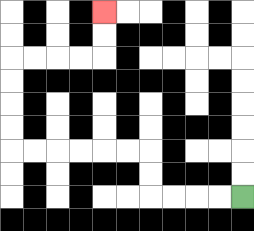{'start': '[10, 8]', 'end': '[4, 0]', 'path_directions': 'L,L,L,L,U,U,L,L,L,L,L,L,U,U,U,U,R,R,R,R,U,U', 'path_coordinates': '[[10, 8], [9, 8], [8, 8], [7, 8], [6, 8], [6, 7], [6, 6], [5, 6], [4, 6], [3, 6], [2, 6], [1, 6], [0, 6], [0, 5], [0, 4], [0, 3], [0, 2], [1, 2], [2, 2], [3, 2], [4, 2], [4, 1], [4, 0]]'}